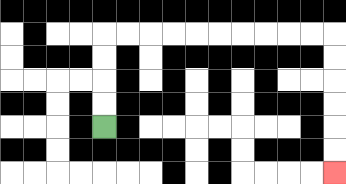{'start': '[4, 5]', 'end': '[14, 7]', 'path_directions': 'U,U,U,U,R,R,R,R,R,R,R,R,R,R,D,D,D,D,D,D', 'path_coordinates': '[[4, 5], [4, 4], [4, 3], [4, 2], [4, 1], [5, 1], [6, 1], [7, 1], [8, 1], [9, 1], [10, 1], [11, 1], [12, 1], [13, 1], [14, 1], [14, 2], [14, 3], [14, 4], [14, 5], [14, 6], [14, 7]]'}